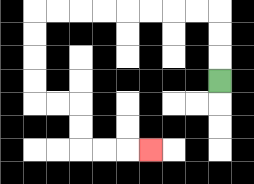{'start': '[9, 3]', 'end': '[6, 6]', 'path_directions': 'U,U,U,L,L,L,L,L,L,L,L,D,D,D,D,R,R,D,D,R,R,R', 'path_coordinates': '[[9, 3], [9, 2], [9, 1], [9, 0], [8, 0], [7, 0], [6, 0], [5, 0], [4, 0], [3, 0], [2, 0], [1, 0], [1, 1], [1, 2], [1, 3], [1, 4], [2, 4], [3, 4], [3, 5], [3, 6], [4, 6], [5, 6], [6, 6]]'}